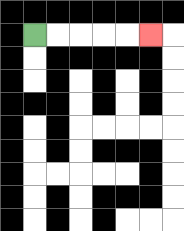{'start': '[1, 1]', 'end': '[6, 1]', 'path_directions': 'R,R,R,R,R', 'path_coordinates': '[[1, 1], [2, 1], [3, 1], [4, 1], [5, 1], [6, 1]]'}